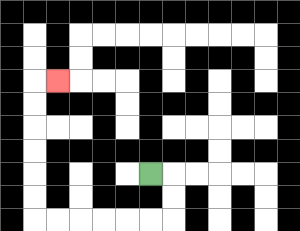{'start': '[6, 7]', 'end': '[2, 3]', 'path_directions': 'R,D,D,L,L,L,L,L,L,U,U,U,U,U,U,R', 'path_coordinates': '[[6, 7], [7, 7], [7, 8], [7, 9], [6, 9], [5, 9], [4, 9], [3, 9], [2, 9], [1, 9], [1, 8], [1, 7], [1, 6], [1, 5], [1, 4], [1, 3], [2, 3]]'}